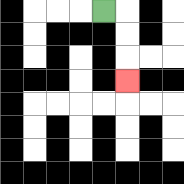{'start': '[4, 0]', 'end': '[5, 3]', 'path_directions': 'R,D,D,D', 'path_coordinates': '[[4, 0], [5, 0], [5, 1], [5, 2], [5, 3]]'}